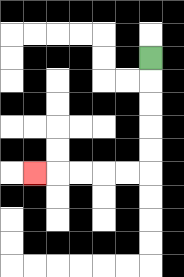{'start': '[6, 2]', 'end': '[1, 7]', 'path_directions': 'D,D,D,D,D,L,L,L,L,L', 'path_coordinates': '[[6, 2], [6, 3], [6, 4], [6, 5], [6, 6], [6, 7], [5, 7], [4, 7], [3, 7], [2, 7], [1, 7]]'}